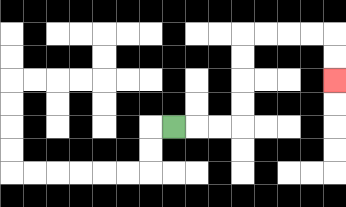{'start': '[7, 5]', 'end': '[14, 3]', 'path_directions': 'R,R,R,U,U,U,U,R,R,R,R,D,D', 'path_coordinates': '[[7, 5], [8, 5], [9, 5], [10, 5], [10, 4], [10, 3], [10, 2], [10, 1], [11, 1], [12, 1], [13, 1], [14, 1], [14, 2], [14, 3]]'}